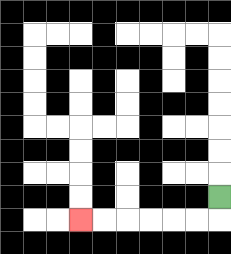{'start': '[9, 8]', 'end': '[3, 9]', 'path_directions': 'D,L,L,L,L,L,L', 'path_coordinates': '[[9, 8], [9, 9], [8, 9], [7, 9], [6, 9], [5, 9], [4, 9], [3, 9]]'}